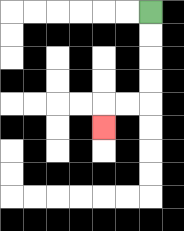{'start': '[6, 0]', 'end': '[4, 5]', 'path_directions': 'D,D,D,D,L,L,D', 'path_coordinates': '[[6, 0], [6, 1], [6, 2], [6, 3], [6, 4], [5, 4], [4, 4], [4, 5]]'}